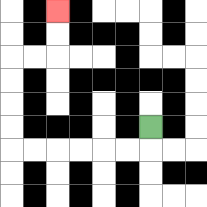{'start': '[6, 5]', 'end': '[2, 0]', 'path_directions': 'D,L,L,L,L,L,L,U,U,U,U,R,R,U,U', 'path_coordinates': '[[6, 5], [6, 6], [5, 6], [4, 6], [3, 6], [2, 6], [1, 6], [0, 6], [0, 5], [0, 4], [0, 3], [0, 2], [1, 2], [2, 2], [2, 1], [2, 0]]'}